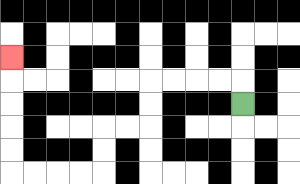{'start': '[10, 4]', 'end': '[0, 2]', 'path_directions': 'U,L,L,L,L,D,D,L,L,D,D,L,L,L,L,U,U,U,U,U', 'path_coordinates': '[[10, 4], [10, 3], [9, 3], [8, 3], [7, 3], [6, 3], [6, 4], [6, 5], [5, 5], [4, 5], [4, 6], [4, 7], [3, 7], [2, 7], [1, 7], [0, 7], [0, 6], [0, 5], [0, 4], [0, 3], [0, 2]]'}